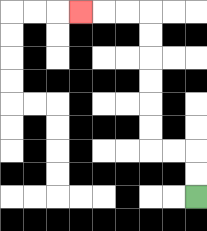{'start': '[8, 8]', 'end': '[3, 0]', 'path_directions': 'U,U,L,L,U,U,U,U,U,U,L,L,L', 'path_coordinates': '[[8, 8], [8, 7], [8, 6], [7, 6], [6, 6], [6, 5], [6, 4], [6, 3], [6, 2], [6, 1], [6, 0], [5, 0], [4, 0], [3, 0]]'}